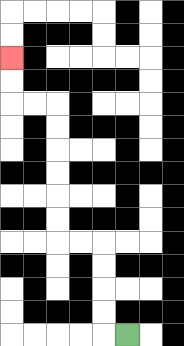{'start': '[5, 14]', 'end': '[0, 2]', 'path_directions': 'L,U,U,U,U,L,L,U,U,U,U,U,U,L,L,U,U', 'path_coordinates': '[[5, 14], [4, 14], [4, 13], [4, 12], [4, 11], [4, 10], [3, 10], [2, 10], [2, 9], [2, 8], [2, 7], [2, 6], [2, 5], [2, 4], [1, 4], [0, 4], [0, 3], [0, 2]]'}